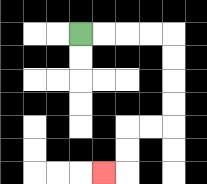{'start': '[3, 1]', 'end': '[4, 7]', 'path_directions': 'R,R,R,R,D,D,D,D,L,L,D,D,L', 'path_coordinates': '[[3, 1], [4, 1], [5, 1], [6, 1], [7, 1], [7, 2], [7, 3], [7, 4], [7, 5], [6, 5], [5, 5], [5, 6], [5, 7], [4, 7]]'}